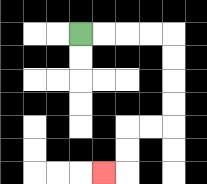{'start': '[3, 1]', 'end': '[4, 7]', 'path_directions': 'R,R,R,R,D,D,D,D,L,L,D,D,L', 'path_coordinates': '[[3, 1], [4, 1], [5, 1], [6, 1], [7, 1], [7, 2], [7, 3], [7, 4], [7, 5], [6, 5], [5, 5], [5, 6], [5, 7], [4, 7]]'}